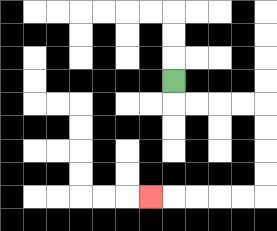{'start': '[7, 3]', 'end': '[6, 8]', 'path_directions': 'D,R,R,R,R,D,D,D,D,L,L,L,L,L', 'path_coordinates': '[[7, 3], [7, 4], [8, 4], [9, 4], [10, 4], [11, 4], [11, 5], [11, 6], [11, 7], [11, 8], [10, 8], [9, 8], [8, 8], [7, 8], [6, 8]]'}